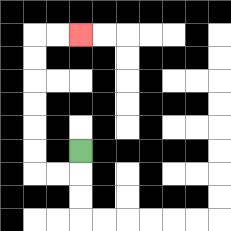{'start': '[3, 6]', 'end': '[3, 1]', 'path_directions': 'D,L,L,U,U,U,U,U,U,R,R', 'path_coordinates': '[[3, 6], [3, 7], [2, 7], [1, 7], [1, 6], [1, 5], [1, 4], [1, 3], [1, 2], [1, 1], [2, 1], [3, 1]]'}